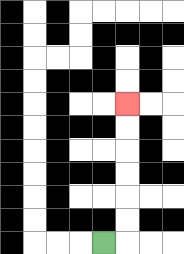{'start': '[4, 10]', 'end': '[5, 4]', 'path_directions': 'R,U,U,U,U,U,U', 'path_coordinates': '[[4, 10], [5, 10], [5, 9], [5, 8], [5, 7], [5, 6], [5, 5], [5, 4]]'}